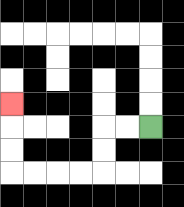{'start': '[6, 5]', 'end': '[0, 4]', 'path_directions': 'L,L,D,D,L,L,L,L,U,U,U', 'path_coordinates': '[[6, 5], [5, 5], [4, 5], [4, 6], [4, 7], [3, 7], [2, 7], [1, 7], [0, 7], [0, 6], [0, 5], [0, 4]]'}